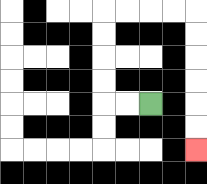{'start': '[6, 4]', 'end': '[8, 6]', 'path_directions': 'L,L,U,U,U,U,R,R,R,R,D,D,D,D,D,D', 'path_coordinates': '[[6, 4], [5, 4], [4, 4], [4, 3], [4, 2], [4, 1], [4, 0], [5, 0], [6, 0], [7, 0], [8, 0], [8, 1], [8, 2], [8, 3], [8, 4], [8, 5], [8, 6]]'}